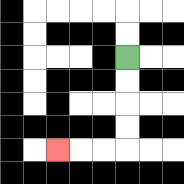{'start': '[5, 2]', 'end': '[2, 6]', 'path_directions': 'D,D,D,D,L,L,L', 'path_coordinates': '[[5, 2], [5, 3], [5, 4], [5, 5], [5, 6], [4, 6], [3, 6], [2, 6]]'}